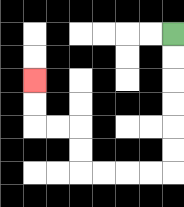{'start': '[7, 1]', 'end': '[1, 3]', 'path_directions': 'D,D,D,D,D,D,L,L,L,L,U,U,L,L,U,U', 'path_coordinates': '[[7, 1], [7, 2], [7, 3], [7, 4], [7, 5], [7, 6], [7, 7], [6, 7], [5, 7], [4, 7], [3, 7], [3, 6], [3, 5], [2, 5], [1, 5], [1, 4], [1, 3]]'}